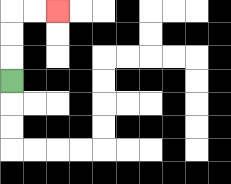{'start': '[0, 3]', 'end': '[2, 0]', 'path_directions': 'U,U,U,R,R', 'path_coordinates': '[[0, 3], [0, 2], [0, 1], [0, 0], [1, 0], [2, 0]]'}